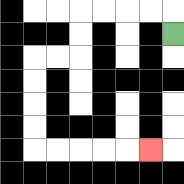{'start': '[7, 1]', 'end': '[6, 6]', 'path_directions': 'U,L,L,L,L,D,D,L,L,D,D,D,D,R,R,R,R,R', 'path_coordinates': '[[7, 1], [7, 0], [6, 0], [5, 0], [4, 0], [3, 0], [3, 1], [3, 2], [2, 2], [1, 2], [1, 3], [1, 4], [1, 5], [1, 6], [2, 6], [3, 6], [4, 6], [5, 6], [6, 6]]'}